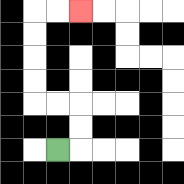{'start': '[2, 6]', 'end': '[3, 0]', 'path_directions': 'R,U,U,L,L,U,U,U,U,R,R', 'path_coordinates': '[[2, 6], [3, 6], [3, 5], [3, 4], [2, 4], [1, 4], [1, 3], [1, 2], [1, 1], [1, 0], [2, 0], [3, 0]]'}